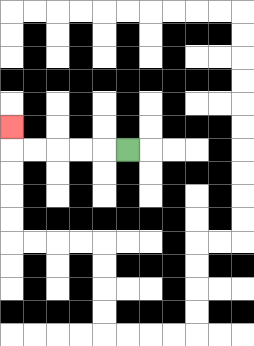{'start': '[5, 6]', 'end': '[0, 5]', 'path_directions': 'L,L,L,L,L,U', 'path_coordinates': '[[5, 6], [4, 6], [3, 6], [2, 6], [1, 6], [0, 6], [0, 5]]'}